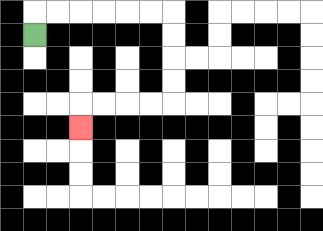{'start': '[1, 1]', 'end': '[3, 5]', 'path_directions': 'U,R,R,R,R,R,R,D,D,D,D,L,L,L,L,D', 'path_coordinates': '[[1, 1], [1, 0], [2, 0], [3, 0], [4, 0], [5, 0], [6, 0], [7, 0], [7, 1], [7, 2], [7, 3], [7, 4], [6, 4], [5, 4], [4, 4], [3, 4], [3, 5]]'}